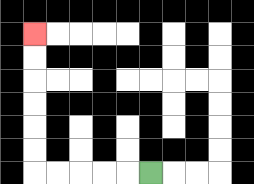{'start': '[6, 7]', 'end': '[1, 1]', 'path_directions': 'L,L,L,L,L,U,U,U,U,U,U', 'path_coordinates': '[[6, 7], [5, 7], [4, 7], [3, 7], [2, 7], [1, 7], [1, 6], [1, 5], [1, 4], [1, 3], [1, 2], [1, 1]]'}